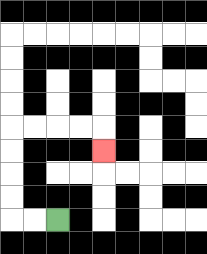{'start': '[2, 9]', 'end': '[4, 6]', 'path_directions': 'L,L,U,U,U,U,R,R,R,R,D', 'path_coordinates': '[[2, 9], [1, 9], [0, 9], [0, 8], [0, 7], [0, 6], [0, 5], [1, 5], [2, 5], [3, 5], [4, 5], [4, 6]]'}